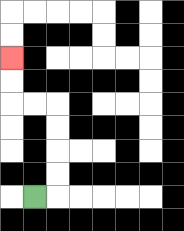{'start': '[1, 8]', 'end': '[0, 2]', 'path_directions': 'R,U,U,U,U,L,L,U,U', 'path_coordinates': '[[1, 8], [2, 8], [2, 7], [2, 6], [2, 5], [2, 4], [1, 4], [0, 4], [0, 3], [0, 2]]'}